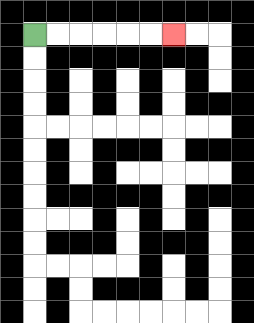{'start': '[1, 1]', 'end': '[7, 1]', 'path_directions': 'R,R,R,R,R,R', 'path_coordinates': '[[1, 1], [2, 1], [3, 1], [4, 1], [5, 1], [6, 1], [7, 1]]'}